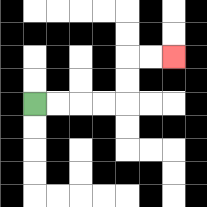{'start': '[1, 4]', 'end': '[7, 2]', 'path_directions': 'R,R,R,R,U,U,R,R', 'path_coordinates': '[[1, 4], [2, 4], [3, 4], [4, 4], [5, 4], [5, 3], [5, 2], [6, 2], [7, 2]]'}